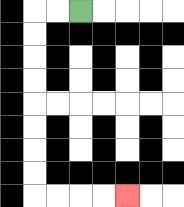{'start': '[3, 0]', 'end': '[5, 8]', 'path_directions': 'L,L,D,D,D,D,D,D,D,D,R,R,R,R', 'path_coordinates': '[[3, 0], [2, 0], [1, 0], [1, 1], [1, 2], [1, 3], [1, 4], [1, 5], [1, 6], [1, 7], [1, 8], [2, 8], [3, 8], [4, 8], [5, 8]]'}